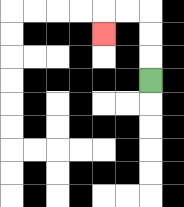{'start': '[6, 3]', 'end': '[4, 1]', 'path_directions': 'U,U,U,L,L,D', 'path_coordinates': '[[6, 3], [6, 2], [6, 1], [6, 0], [5, 0], [4, 0], [4, 1]]'}